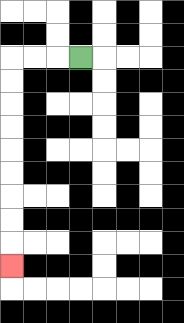{'start': '[3, 2]', 'end': '[0, 11]', 'path_directions': 'L,L,L,D,D,D,D,D,D,D,D,D', 'path_coordinates': '[[3, 2], [2, 2], [1, 2], [0, 2], [0, 3], [0, 4], [0, 5], [0, 6], [0, 7], [0, 8], [0, 9], [0, 10], [0, 11]]'}